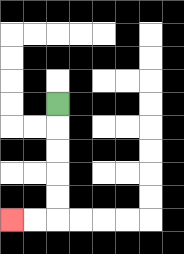{'start': '[2, 4]', 'end': '[0, 9]', 'path_directions': 'D,D,D,D,D,L,L', 'path_coordinates': '[[2, 4], [2, 5], [2, 6], [2, 7], [2, 8], [2, 9], [1, 9], [0, 9]]'}